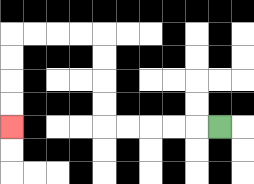{'start': '[9, 5]', 'end': '[0, 5]', 'path_directions': 'L,L,L,L,L,U,U,U,U,L,L,L,L,D,D,D,D', 'path_coordinates': '[[9, 5], [8, 5], [7, 5], [6, 5], [5, 5], [4, 5], [4, 4], [4, 3], [4, 2], [4, 1], [3, 1], [2, 1], [1, 1], [0, 1], [0, 2], [0, 3], [0, 4], [0, 5]]'}